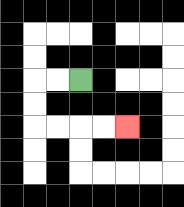{'start': '[3, 3]', 'end': '[5, 5]', 'path_directions': 'L,L,D,D,R,R,R,R', 'path_coordinates': '[[3, 3], [2, 3], [1, 3], [1, 4], [1, 5], [2, 5], [3, 5], [4, 5], [5, 5]]'}